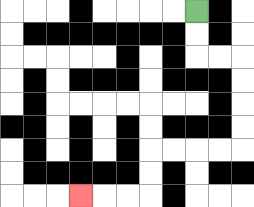{'start': '[8, 0]', 'end': '[3, 8]', 'path_directions': 'D,D,R,R,D,D,D,D,L,L,L,L,D,D,L,L,L', 'path_coordinates': '[[8, 0], [8, 1], [8, 2], [9, 2], [10, 2], [10, 3], [10, 4], [10, 5], [10, 6], [9, 6], [8, 6], [7, 6], [6, 6], [6, 7], [6, 8], [5, 8], [4, 8], [3, 8]]'}